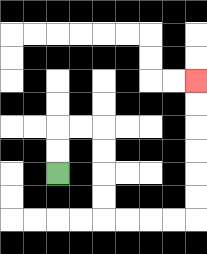{'start': '[2, 7]', 'end': '[8, 3]', 'path_directions': 'U,U,R,R,D,D,D,D,R,R,R,R,U,U,U,U,U,U', 'path_coordinates': '[[2, 7], [2, 6], [2, 5], [3, 5], [4, 5], [4, 6], [4, 7], [4, 8], [4, 9], [5, 9], [6, 9], [7, 9], [8, 9], [8, 8], [8, 7], [8, 6], [8, 5], [8, 4], [8, 3]]'}